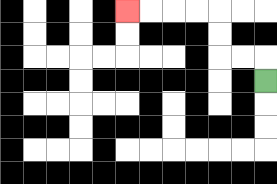{'start': '[11, 3]', 'end': '[5, 0]', 'path_directions': 'U,L,L,U,U,L,L,L,L', 'path_coordinates': '[[11, 3], [11, 2], [10, 2], [9, 2], [9, 1], [9, 0], [8, 0], [7, 0], [6, 0], [5, 0]]'}